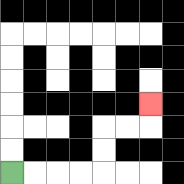{'start': '[0, 7]', 'end': '[6, 4]', 'path_directions': 'R,R,R,R,U,U,R,R,U', 'path_coordinates': '[[0, 7], [1, 7], [2, 7], [3, 7], [4, 7], [4, 6], [4, 5], [5, 5], [6, 5], [6, 4]]'}